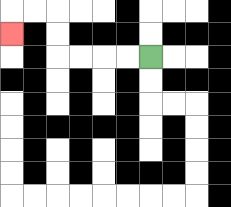{'start': '[6, 2]', 'end': '[0, 1]', 'path_directions': 'L,L,L,L,U,U,L,L,D', 'path_coordinates': '[[6, 2], [5, 2], [4, 2], [3, 2], [2, 2], [2, 1], [2, 0], [1, 0], [0, 0], [0, 1]]'}